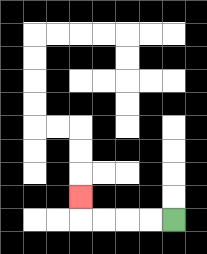{'start': '[7, 9]', 'end': '[3, 8]', 'path_directions': 'L,L,L,L,U', 'path_coordinates': '[[7, 9], [6, 9], [5, 9], [4, 9], [3, 9], [3, 8]]'}